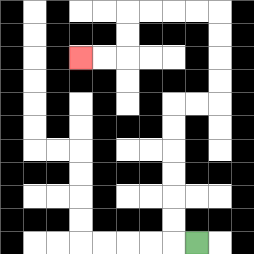{'start': '[8, 10]', 'end': '[3, 2]', 'path_directions': 'L,U,U,U,U,U,U,R,R,U,U,U,U,L,L,L,L,D,D,L,L', 'path_coordinates': '[[8, 10], [7, 10], [7, 9], [7, 8], [7, 7], [7, 6], [7, 5], [7, 4], [8, 4], [9, 4], [9, 3], [9, 2], [9, 1], [9, 0], [8, 0], [7, 0], [6, 0], [5, 0], [5, 1], [5, 2], [4, 2], [3, 2]]'}